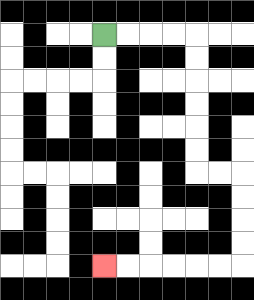{'start': '[4, 1]', 'end': '[4, 11]', 'path_directions': 'R,R,R,R,D,D,D,D,D,D,R,R,D,D,D,D,L,L,L,L,L,L', 'path_coordinates': '[[4, 1], [5, 1], [6, 1], [7, 1], [8, 1], [8, 2], [8, 3], [8, 4], [8, 5], [8, 6], [8, 7], [9, 7], [10, 7], [10, 8], [10, 9], [10, 10], [10, 11], [9, 11], [8, 11], [7, 11], [6, 11], [5, 11], [4, 11]]'}